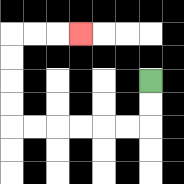{'start': '[6, 3]', 'end': '[3, 1]', 'path_directions': 'D,D,L,L,L,L,L,L,U,U,U,U,R,R,R', 'path_coordinates': '[[6, 3], [6, 4], [6, 5], [5, 5], [4, 5], [3, 5], [2, 5], [1, 5], [0, 5], [0, 4], [0, 3], [0, 2], [0, 1], [1, 1], [2, 1], [3, 1]]'}